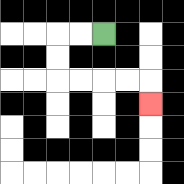{'start': '[4, 1]', 'end': '[6, 4]', 'path_directions': 'L,L,D,D,R,R,R,R,D', 'path_coordinates': '[[4, 1], [3, 1], [2, 1], [2, 2], [2, 3], [3, 3], [4, 3], [5, 3], [6, 3], [6, 4]]'}